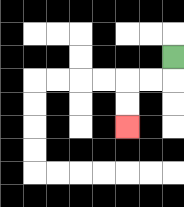{'start': '[7, 2]', 'end': '[5, 5]', 'path_directions': 'D,L,L,D,D', 'path_coordinates': '[[7, 2], [7, 3], [6, 3], [5, 3], [5, 4], [5, 5]]'}